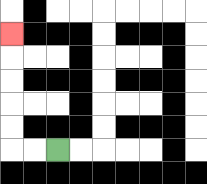{'start': '[2, 6]', 'end': '[0, 1]', 'path_directions': 'L,L,U,U,U,U,U', 'path_coordinates': '[[2, 6], [1, 6], [0, 6], [0, 5], [0, 4], [0, 3], [0, 2], [0, 1]]'}